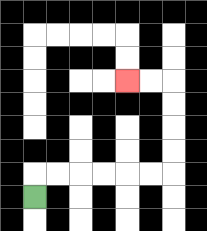{'start': '[1, 8]', 'end': '[5, 3]', 'path_directions': 'U,R,R,R,R,R,R,U,U,U,U,L,L', 'path_coordinates': '[[1, 8], [1, 7], [2, 7], [3, 7], [4, 7], [5, 7], [6, 7], [7, 7], [7, 6], [7, 5], [7, 4], [7, 3], [6, 3], [5, 3]]'}